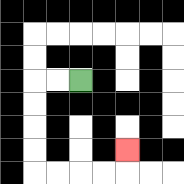{'start': '[3, 3]', 'end': '[5, 6]', 'path_directions': 'L,L,D,D,D,D,R,R,R,R,U', 'path_coordinates': '[[3, 3], [2, 3], [1, 3], [1, 4], [1, 5], [1, 6], [1, 7], [2, 7], [3, 7], [4, 7], [5, 7], [5, 6]]'}